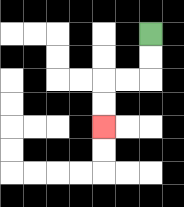{'start': '[6, 1]', 'end': '[4, 5]', 'path_directions': 'D,D,L,L,D,D', 'path_coordinates': '[[6, 1], [6, 2], [6, 3], [5, 3], [4, 3], [4, 4], [4, 5]]'}